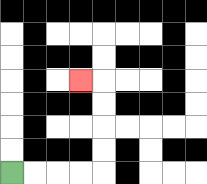{'start': '[0, 7]', 'end': '[3, 3]', 'path_directions': 'R,R,R,R,U,U,U,U,L', 'path_coordinates': '[[0, 7], [1, 7], [2, 7], [3, 7], [4, 7], [4, 6], [4, 5], [4, 4], [4, 3], [3, 3]]'}